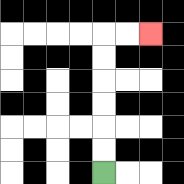{'start': '[4, 7]', 'end': '[6, 1]', 'path_directions': 'U,U,U,U,U,U,R,R', 'path_coordinates': '[[4, 7], [4, 6], [4, 5], [4, 4], [4, 3], [4, 2], [4, 1], [5, 1], [6, 1]]'}